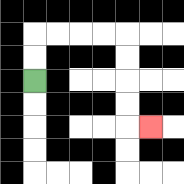{'start': '[1, 3]', 'end': '[6, 5]', 'path_directions': 'U,U,R,R,R,R,D,D,D,D,R', 'path_coordinates': '[[1, 3], [1, 2], [1, 1], [2, 1], [3, 1], [4, 1], [5, 1], [5, 2], [5, 3], [5, 4], [5, 5], [6, 5]]'}